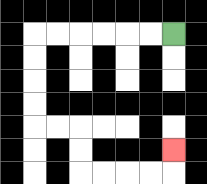{'start': '[7, 1]', 'end': '[7, 6]', 'path_directions': 'L,L,L,L,L,L,D,D,D,D,R,R,D,D,R,R,R,R,U', 'path_coordinates': '[[7, 1], [6, 1], [5, 1], [4, 1], [3, 1], [2, 1], [1, 1], [1, 2], [1, 3], [1, 4], [1, 5], [2, 5], [3, 5], [3, 6], [3, 7], [4, 7], [5, 7], [6, 7], [7, 7], [7, 6]]'}